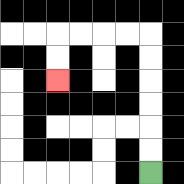{'start': '[6, 7]', 'end': '[2, 3]', 'path_directions': 'U,U,U,U,U,U,L,L,L,L,D,D', 'path_coordinates': '[[6, 7], [6, 6], [6, 5], [6, 4], [6, 3], [6, 2], [6, 1], [5, 1], [4, 1], [3, 1], [2, 1], [2, 2], [2, 3]]'}